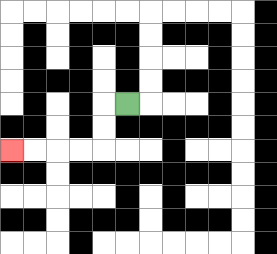{'start': '[5, 4]', 'end': '[0, 6]', 'path_directions': 'L,D,D,L,L,L,L', 'path_coordinates': '[[5, 4], [4, 4], [4, 5], [4, 6], [3, 6], [2, 6], [1, 6], [0, 6]]'}